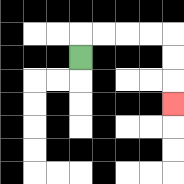{'start': '[3, 2]', 'end': '[7, 4]', 'path_directions': 'U,R,R,R,R,D,D,D', 'path_coordinates': '[[3, 2], [3, 1], [4, 1], [5, 1], [6, 1], [7, 1], [7, 2], [7, 3], [7, 4]]'}